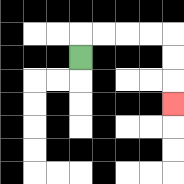{'start': '[3, 2]', 'end': '[7, 4]', 'path_directions': 'U,R,R,R,R,D,D,D', 'path_coordinates': '[[3, 2], [3, 1], [4, 1], [5, 1], [6, 1], [7, 1], [7, 2], [7, 3], [7, 4]]'}